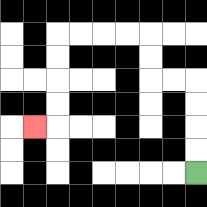{'start': '[8, 7]', 'end': '[1, 5]', 'path_directions': 'U,U,U,U,L,L,U,U,L,L,L,L,D,D,D,D,L', 'path_coordinates': '[[8, 7], [8, 6], [8, 5], [8, 4], [8, 3], [7, 3], [6, 3], [6, 2], [6, 1], [5, 1], [4, 1], [3, 1], [2, 1], [2, 2], [2, 3], [2, 4], [2, 5], [1, 5]]'}